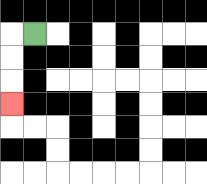{'start': '[1, 1]', 'end': '[0, 4]', 'path_directions': 'L,D,D,D', 'path_coordinates': '[[1, 1], [0, 1], [0, 2], [0, 3], [0, 4]]'}